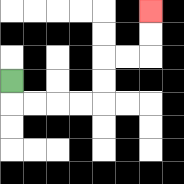{'start': '[0, 3]', 'end': '[6, 0]', 'path_directions': 'D,R,R,R,R,U,U,R,R,U,U', 'path_coordinates': '[[0, 3], [0, 4], [1, 4], [2, 4], [3, 4], [4, 4], [4, 3], [4, 2], [5, 2], [6, 2], [6, 1], [6, 0]]'}